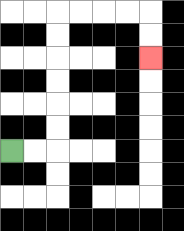{'start': '[0, 6]', 'end': '[6, 2]', 'path_directions': 'R,R,U,U,U,U,U,U,R,R,R,R,D,D', 'path_coordinates': '[[0, 6], [1, 6], [2, 6], [2, 5], [2, 4], [2, 3], [2, 2], [2, 1], [2, 0], [3, 0], [4, 0], [5, 0], [6, 0], [6, 1], [6, 2]]'}